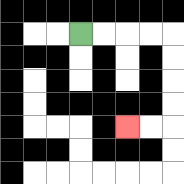{'start': '[3, 1]', 'end': '[5, 5]', 'path_directions': 'R,R,R,R,D,D,D,D,L,L', 'path_coordinates': '[[3, 1], [4, 1], [5, 1], [6, 1], [7, 1], [7, 2], [7, 3], [7, 4], [7, 5], [6, 5], [5, 5]]'}